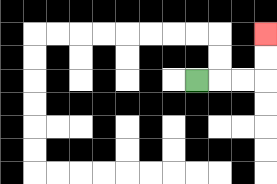{'start': '[8, 3]', 'end': '[11, 1]', 'path_directions': 'R,R,R,U,U', 'path_coordinates': '[[8, 3], [9, 3], [10, 3], [11, 3], [11, 2], [11, 1]]'}